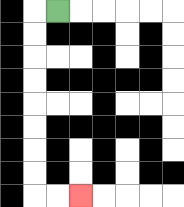{'start': '[2, 0]', 'end': '[3, 8]', 'path_directions': 'L,D,D,D,D,D,D,D,D,R,R', 'path_coordinates': '[[2, 0], [1, 0], [1, 1], [1, 2], [1, 3], [1, 4], [1, 5], [1, 6], [1, 7], [1, 8], [2, 8], [3, 8]]'}